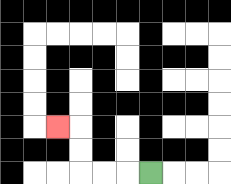{'start': '[6, 7]', 'end': '[2, 5]', 'path_directions': 'L,L,L,U,U,L', 'path_coordinates': '[[6, 7], [5, 7], [4, 7], [3, 7], [3, 6], [3, 5], [2, 5]]'}